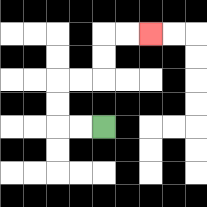{'start': '[4, 5]', 'end': '[6, 1]', 'path_directions': 'L,L,U,U,R,R,U,U,R,R', 'path_coordinates': '[[4, 5], [3, 5], [2, 5], [2, 4], [2, 3], [3, 3], [4, 3], [4, 2], [4, 1], [5, 1], [6, 1]]'}